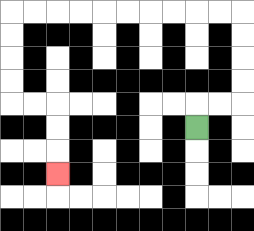{'start': '[8, 5]', 'end': '[2, 7]', 'path_directions': 'U,R,R,U,U,U,U,L,L,L,L,L,L,L,L,L,L,D,D,D,D,R,R,D,D,D', 'path_coordinates': '[[8, 5], [8, 4], [9, 4], [10, 4], [10, 3], [10, 2], [10, 1], [10, 0], [9, 0], [8, 0], [7, 0], [6, 0], [5, 0], [4, 0], [3, 0], [2, 0], [1, 0], [0, 0], [0, 1], [0, 2], [0, 3], [0, 4], [1, 4], [2, 4], [2, 5], [2, 6], [2, 7]]'}